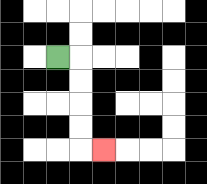{'start': '[2, 2]', 'end': '[4, 6]', 'path_directions': 'R,D,D,D,D,R', 'path_coordinates': '[[2, 2], [3, 2], [3, 3], [3, 4], [3, 5], [3, 6], [4, 6]]'}